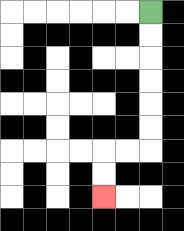{'start': '[6, 0]', 'end': '[4, 8]', 'path_directions': 'D,D,D,D,D,D,L,L,D,D', 'path_coordinates': '[[6, 0], [6, 1], [6, 2], [6, 3], [6, 4], [6, 5], [6, 6], [5, 6], [4, 6], [4, 7], [4, 8]]'}